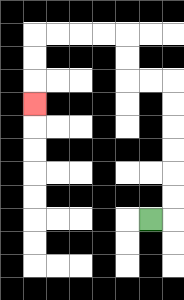{'start': '[6, 9]', 'end': '[1, 4]', 'path_directions': 'R,U,U,U,U,U,U,L,L,U,U,L,L,L,L,D,D,D', 'path_coordinates': '[[6, 9], [7, 9], [7, 8], [7, 7], [7, 6], [7, 5], [7, 4], [7, 3], [6, 3], [5, 3], [5, 2], [5, 1], [4, 1], [3, 1], [2, 1], [1, 1], [1, 2], [1, 3], [1, 4]]'}